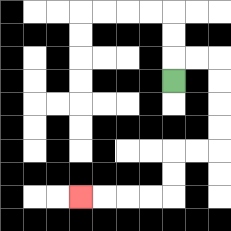{'start': '[7, 3]', 'end': '[3, 8]', 'path_directions': 'U,R,R,D,D,D,D,L,L,D,D,L,L,L,L', 'path_coordinates': '[[7, 3], [7, 2], [8, 2], [9, 2], [9, 3], [9, 4], [9, 5], [9, 6], [8, 6], [7, 6], [7, 7], [7, 8], [6, 8], [5, 8], [4, 8], [3, 8]]'}